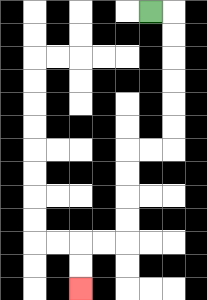{'start': '[6, 0]', 'end': '[3, 12]', 'path_directions': 'R,D,D,D,D,D,D,L,L,D,D,D,D,L,L,D,D', 'path_coordinates': '[[6, 0], [7, 0], [7, 1], [7, 2], [7, 3], [7, 4], [7, 5], [7, 6], [6, 6], [5, 6], [5, 7], [5, 8], [5, 9], [5, 10], [4, 10], [3, 10], [3, 11], [3, 12]]'}